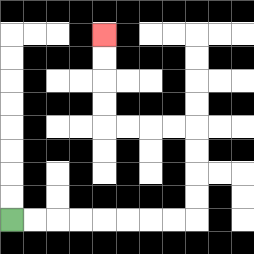{'start': '[0, 9]', 'end': '[4, 1]', 'path_directions': 'R,R,R,R,R,R,R,R,U,U,U,U,L,L,L,L,U,U,U,U', 'path_coordinates': '[[0, 9], [1, 9], [2, 9], [3, 9], [4, 9], [5, 9], [6, 9], [7, 9], [8, 9], [8, 8], [8, 7], [8, 6], [8, 5], [7, 5], [6, 5], [5, 5], [4, 5], [4, 4], [4, 3], [4, 2], [4, 1]]'}